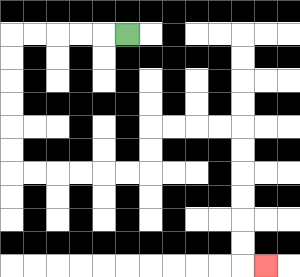{'start': '[5, 1]', 'end': '[11, 11]', 'path_directions': 'L,L,L,L,L,D,D,D,D,D,D,R,R,R,R,R,R,U,U,R,R,R,R,D,D,D,D,D,D,R', 'path_coordinates': '[[5, 1], [4, 1], [3, 1], [2, 1], [1, 1], [0, 1], [0, 2], [0, 3], [0, 4], [0, 5], [0, 6], [0, 7], [1, 7], [2, 7], [3, 7], [4, 7], [5, 7], [6, 7], [6, 6], [6, 5], [7, 5], [8, 5], [9, 5], [10, 5], [10, 6], [10, 7], [10, 8], [10, 9], [10, 10], [10, 11], [11, 11]]'}